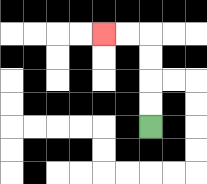{'start': '[6, 5]', 'end': '[4, 1]', 'path_directions': 'U,U,U,U,L,L', 'path_coordinates': '[[6, 5], [6, 4], [6, 3], [6, 2], [6, 1], [5, 1], [4, 1]]'}